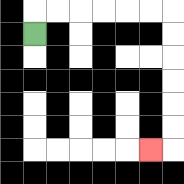{'start': '[1, 1]', 'end': '[6, 6]', 'path_directions': 'U,R,R,R,R,R,R,D,D,D,D,D,D,L', 'path_coordinates': '[[1, 1], [1, 0], [2, 0], [3, 0], [4, 0], [5, 0], [6, 0], [7, 0], [7, 1], [7, 2], [7, 3], [7, 4], [7, 5], [7, 6], [6, 6]]'}